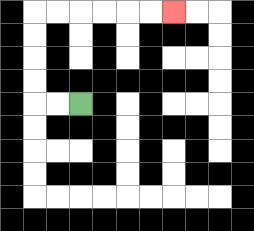{'start': '[3, 4]', 'end': '[7, 0]', 'path_directions': 'L,L,U,U,U,U,R,R,R,R,R,R', 'path_coordinates': '[[3, 4], [2, 4], [1, 4], [1, 3], [1, 2], [1, 1], [1, 0], [2, 0], [3, 0], [4, 0], [5, 0], [6, 0], [7, 0]]'}